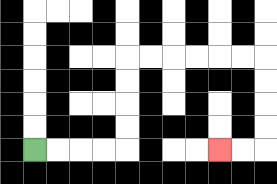{'start': '[1, 6]', 'end': '[9, 6]', 'path_directions': 'R,R,R,R,U,U,U,U,R,R,R,R,R,R,D,D,D,D,L,L', 'path_coordinates': '[[1, 6], [2, 6], [3, 6], [4, 6], [5, 6], [5, 5], [5, 4], [5, 3], [5, 2], [6, 2], [7, 2], [8, 2], [9, 2], [10, 2], [11, 2], [11, 3], [11, 4], [11, 5], [11, 6], [10, 6], [9, 6]]'}